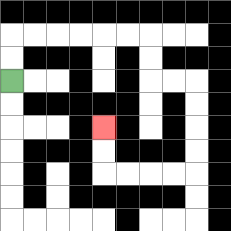{'start': '[0, 3]', 'end': '[4, 5]', 'path_directions': 'U,U,R,R,R,R,R,R,D,D,R,R,D,D,D,D,L,L,L,L,U,U', 'path_coordinates': '[[0, 3], [0, 2], [0, 1], [1, 1], [2, 1], [3, 1], [4, 1], [5, 1], [6, 1], [6, 2], [6, 3], [7, 3], [8, 3], [8, 4], [8, 5], [8, 6], [8, 7], [7, 7], [6, 7], [5, 7], [4, 7], [4, 6], [4, 5]]'}